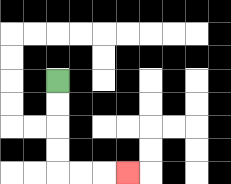{'start': '[2, 3]', 'end': '[5, 7]', 'path_directions': 'D,D,D,D,R,R,R', 'path_coordinates': '[[2, 3], [2, 4], [2, 5], [2, 6], [2, 7], [3, 7], [4, 7], [5, 7]]'}